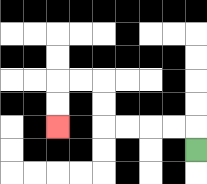{'start': '[8, 6]', 'end': '[2, 5]', 'path_directions': 'U,L,L,L,L,U,U,L,L,D,D', 'path_coordinates': '[[8, 6], [8, 5], [7, 5], [6, 5], [5, 5], [4, 5], [4, 4], [4, 3], [3, 3], [2, 3], [2, 4], [2, 5]]'}